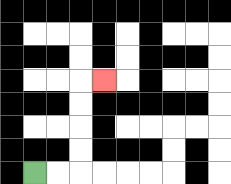{'start': '[1, 7]', 'end': '[4, 3]', 'path_directions': 'R,R,U,U,U,U,R', 'path_coordinates': '[[1, 7], [2, 7], [3, 7], [3, 6], [3, 5], [3, 4], [3, 3], [4, 3]]'}